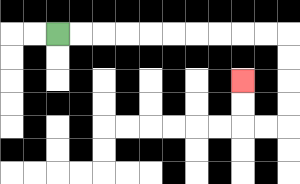{'start': '[2, 1]', 'end': '[10, 3]', 'path_directions': 'R,R,R,R,R,R,R,R,R,R,D,D,D,D,L,L,U,U', 'path_coordinates': '[[2, 1], [3, 1], [4, 1], [5, 1], [6, 1], [7, 1], [8, 1], [9, 1], [10, 1], [11, 1], [12, 1], [12, 2], [12, 3], [12, 4], [12, 5], [11, 5], [10, 5], [10, 4], [10, 3]]'}